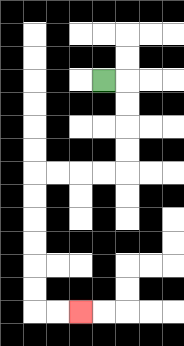{'start': '[4, 3]', 'end': '[3, 13]', 'path_directions': 'R,D,D,D,D,L,L,L,L,D,D,D,D,D,D,R,R', 'path_coordinates': '[[4, 3], [5, 3], [5, 4], [5, 5], [5, 6], [5, 7], [4, 7], [3, 7], [2, 7], [1, 7], [1, 8], [1, 9], [1, 10], [1, 11], [1, 12], [1, 13], [2, 13], [3, 13]]'}